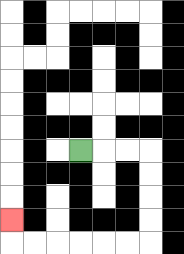{'start': '[3, 6]', 'end': '[0, 9]', 'path_directions': 'R,R,R,D,D,D,D,L,L,L,L,L,L,U', 'path_coordinates': '[[3, 6], [4, 6], [5, 6], [6, 6], [6, 7], [6, 8], [6, 9], [6, 10], [5, 10], [4, 10], [3, 10], [2, 10], [1, 10], [0, 10], [0, 9]]'}